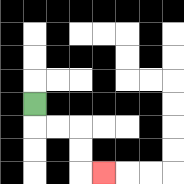{'start': '[1, 4]', 'end': '[4, 7]', 'path_directions': 'D,R,R,D,D,R', 'path_coordinates': '[[1, 4], [1, 5], [2, 5], [3, 5], [3, 6], [3, 7], [4, 7]]'}